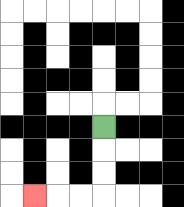{'start': '[4, 5]', 'end': '[1, 8]', 'path_directions': 'D,D,D,L,L,L', 'path_coordinates': '[[4, 5], [4, 6], [4, 7], [4, 8], [3, 8], [2, 8], [1, 8]]'}